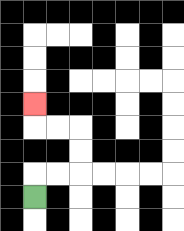{'start': '[1, 8]', 'end': '[1, 4]', 'path_directions': 'U,R,R,U,U,L,L,U', 'path_coordinates': '[[1, 8], [1, 7], [2, 7], [3, 7], [3, 6], [3, 5], [2, 5], [1, 5], [1, 4]]'}